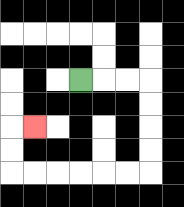{'start': '[3, 3]', 'end': '[1, 5]', 'path_directions': 'R,R,R,D,D,D,D,L,L,L,L,L,L,U,U,R', 'path_coordinates': '[[3, 3], [4, 3], [5, 3], [6, 3], [6, 4], [6, 5], [6, 6], [6, 7], [5, 7], [4, 7], [3, 7], [2, 7], [1, 7], [0, 7], [0, 6], [0, 5], [1, 5]]'}